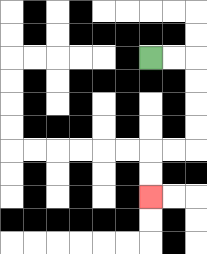{'start': '[6, 2]', 'end': '[6, 8]', 'path_directions': 'R,R,D,D,D,D,L,L,D,D', 'path_coordinates': '[[6, 2], [7, 2], [8, 2], [8, 3], [8, 4], [8, 5], [8, 6], [7, 6], [6, 6], [6, 7], [6, 8]]'}